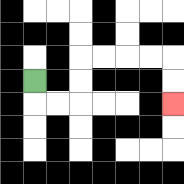{'start': '[1, 3]', 'end': '[7, 4]', 'path_directions': 'D,R,R,U,U,R,R,R,R,D,D', 'path_coordinates': '[[1, 3], [1, 4], [2, 4], [3, 4], [3, 3], [3, 2], [4, 2], [5, 2], [6, 2], [7, 2], [7, 3], [7, 4]]'}